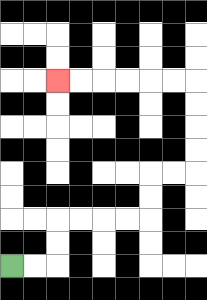{'start': '[0, 11]', 'end': '[2, 3]', 'path_directions': 'R,R,U,U,R,R,R,R,U,U,R,R,U,U,U,U,L,L,L,L,L,L', 'path_coordinates': '[[0, 11], [1, 11], [2, 11], [2, 10], [2, 9], [3, 9], [4, 9], [5, 9], [6, 9], [6, 8], [6, 7], [7, 7], [8, 7], [8, 6], [8, 5], [8, 4], [8, 3], [7, 3], [6, 3], [5, 3], [4, 3], [3, 3], [2, 3]]'}